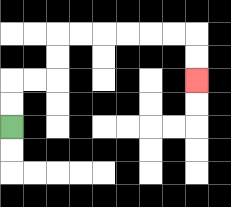{'start': '[0, 5]', 'end': '[8, 3]', 'path_directions': 'U,U,R,R,U,U,R,R,R,R,R,R,D,D', 'path_coordinates': '[[0, 5], [0, 4], [0, 3], [1, 3], [2, 3], [2, 2], [2, 1], [3, 1], [4, 1], [5, 1], [6, 1], [7, 1], [8, 1], [8, 2], [8, 3]]'}